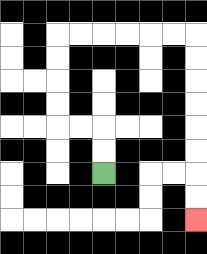{'start': '[4, 7]', 'end': '[8, 9]', 'path_directions': 'U,U,L,L,U,U,U,U,R,R,R,R,R,R,D,D,D,D,D,D,D,D', 'path_coordinates': '[[4, 7], [4, 6], [4, 5], [3, 5], [2, 5], [2, 4], [2, 3], [2, 2], [2, 1], [3, 1], [4, 1], [5, 1], [6, 1], [7, 1], [8, 1], [8, 2], [8, 3], [8, 4], [8, 5], [8, 6], [8, 7], [8, 8], [8, 9]]'}